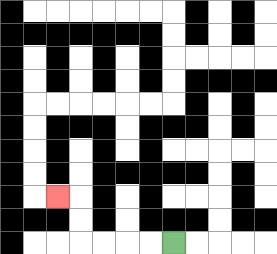{'start': '[7, 10]', 'end': '[2, 8]', 'path_directions': 'L,L,L,L,U,U,L', 'path_coordinates': '[[7, 10], [6, 10], [5, 10], [4, 10], [3, 10], [3, 9], [3, 8], [2, 8]]'}